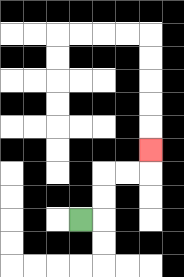{'start': '[3, 9]', 'end': '[6, 6]', 'path_directions': 'R,U,U,R,R,U', 'path_coordinates': '[[3, 9], [4, 9], [4, 8], [4, 7], [5, 7], [6, 7], [6, 6]]'}